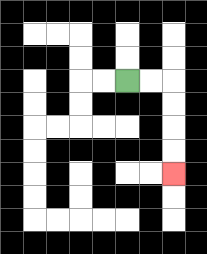{'start': '[5, 3]', 'end': '[7, 7]', 'path_directions': 'R,R,D,D,D,D', 'path_coordinates': '[[5, 3], [6, 3], [7, 3], [7, 4], [7, 5], [7, 6], [7, 7]]'}